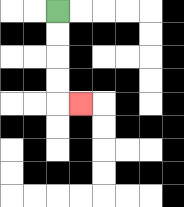{'start': '[2, 0]', 'end': '[3, 4]', 'path_directions': 'D,D,D,D,R', 'path_coordinates': '[[2, 0], [2, 1], [2, 2], [2, 3], [2, 4], [3, 4]]'}